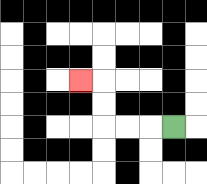{'start': '[7, 5]', 'end': '[3, 3]', 'path_directions': 'L,L,L,U,U,L', 'path_coordinates': '[[7, 5], [6, 5], [5, 5], [4, 5], [4, 4], [4, 3], [3, 3]]'}